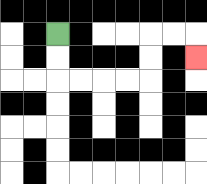{'start': '[2, 1]', 'end': '[8, 2]', 'path_directions': 'D,D,R,R,R,R,U,U,R,R,D', 'path_coordinates': '[[2, 1], [2, 2], [2, 3], [3, 3], [4, 3], [5, 3], [6, 3], [6, 2], [6, 1], [7, 1], [8, 1], [8, 2]]'}